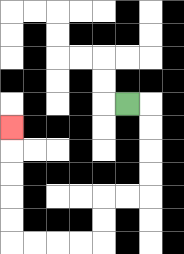{'start': '[5, 4]', 'end': '[0, 5]', 'path_directions': 'R,D,D,D,D,L,L,D,D,L,L,L,L,U,U,U,U,U', 'path_coordinates': '[[5, 4], [6, 4], [6, 5], [6, 6], [6, 7], [6, 8], [5, 8], [4, 8], [4, 9], [4, 10], [3, 10], [2, 10], [1, 10], [0, 10], [0, 9], [0, 8], [0, 7], [0, 6], [0, 5]]'}